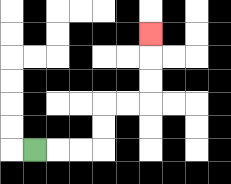{'start': '[1, 6]', 'end': '[6, 1]', 'path_directions': 'R,R,R,U,U,R,R,U,U,U', 'path_coordinates': '[[1, 6], [2, 6], [3, 6], [4, 6], [4, 5], [4, 4], [5, 4], [6, 4], [6, 3], [6, 2], [6, 1]]'}